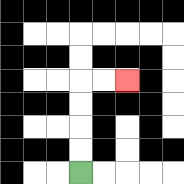{'start': '[3, 7]', 'end': '[5, 3]', 'path_directions': 'U,U,U,U,R,R', 'path_coordinates': '[[3, 7], [3, 6], [3, 5], [3, 4], [3, 3], [4, 3], [5, 3]]'}